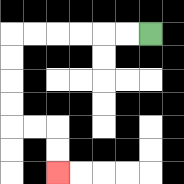{'start': '[6, 1]', 'end': '[2, 7]', 'path_directions': 'L,L,L,L,L,L,D,D,D,D,R,R,D,D', 'path_coordinates': '[[6, 1], [5, 1], [4, 1], [3, 1], [2, 1], [1, 1], [0, 1], [0, 2], [0, 3], [0, 4], [0, 5], [1, 5], [2, 5], [2, 6], [2, 7]]'}